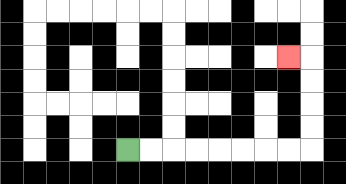{'start': '[5, 6]', 'end': '[12, 2]', 'path_directions': 'R,R,R,R,R,R,R,R,U,U,U,U,L', 'path_coordinates': '[[5, 6], [6, 6], [7, 6], [8, 6], [9, 6], [10, 6], [11, 6], [12, 6], [13, 6], [13, 5], [13, 4], [13, 3], [13, 2], [12, 2]]'}